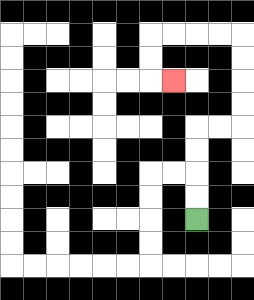{'start': '[8, 9]', 'end': '[7, 3]', 'path_directions': 'U,U,U,U,R,R,U,U,U,U,L,L,L,L,D,D,R', 'path_coordinates': '[[8, 9], [8, 8], [8, 7], [8, 6], [8, 5], [9, 5], [10, 5], [10, 4], [10, 3], [10, 2], [10, 1], [9, 1], [8, 1], [7, 1], [6, 1], [6, 2], [6, 3], [7, 3]]'}